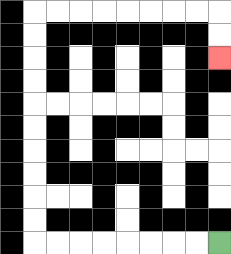{'start': '[9, 10]', 'end': '[9, 2]', 'path_directions': 'L,L,L,L,L,L,L,L,U,U,U,U,U,U,U,U,U,U,R,R,R,R,R,R,R,R,D,D', 'path_coordinates': '[[9, 10], [8, 10], [7, 10], [6, 10], [5, 10], [4, 10], [3, 10], [2, 10], [1, 10], [1, 9], [1, 8], [1, 7], [1, 6], [1, 5], [1, 4], [1, 3], [1, 2], [1, 1], [1, 0], [2, 0], [3, 0], [4, 0], [5, 0], [6, 0], [7, 0], [8, 0], [9, 0], [9, 1], [9, 2]]'}